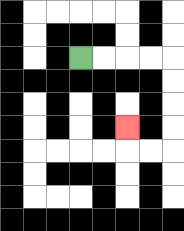{'start': '[3, 2]', 'end': '[5, 5]', 'path_directions': 'R,R,R,R,D,D,D,D,L,L,U', 'path_coordinates': '[[3, 2], [4, 2], [5, 2], [6, 2], [7, 2], [7, 3], [7, 4], [7, 5], [7, 6], [6, 6], [5, 6], [5, 5]]'}